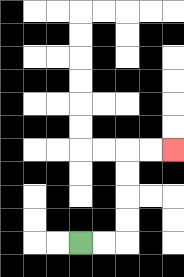{'start': '[3, 10]', 'end': '[7, 6]', 'path_directions': 'R,R,U,U,U,U,R,R', 'path_coordinates': '[[3, 10], [4, 10], [5, 10], [5, 9], [5, 8], [5, 7], [5, 6], [6, 6], [7, 6]]'}